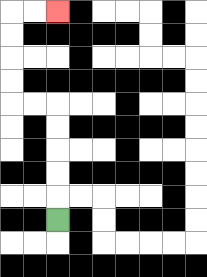{'start': '[2, 9]', 'end': '[2, 0]', 'path_directions': 'U,U,U,U,U,L,L,U,U,U,U,R,R', 'path_coordinates': '[[2, 9], [2, 8], [2, 7], [2, 6], [2, 5], [2, 4], [1, 4], [0, 4], [0, 3], [0, 2], [0, 1], [0, 0], [1, 0], [2, 0]]'}